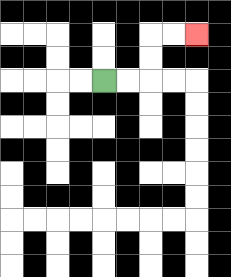{'start': '[4, 3]', 'end': '[8, 1]', 'path_directions': 'R,R,U,U,R,R', 'path_coordinates': '[[4, 3], [5, 3], [6, 3], [6, 2], [6, 1], [7, 1], [8, 1]]'}